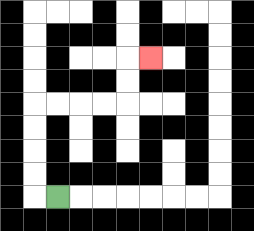{'start': '[2, 8]', 'end': '[6, 2]', 'path_directions': 'L,U,U,U,U,R,R,R,R,U,U,R', 'path_coordinates': '[[2, 8], [1, 8], [1, 7], [1, 6], [1, 5], [1, 4], [2, 4], [3, 4], [4, 4], [5, 4], [5, 3], [5, 2], [6, 2]]'}